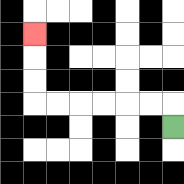{'start': '[7, 5]', 'end': '[1, 1]', 'path_directions': 'U,L,L,L,L,L,L,U,U,U', 'path_coordinates': '[[7, 5], [7, 4], [6, 4], [5, 4], [4, 4], [3, 4], [2, 4], [1, 4], [1, 3], [1, 2], [1, 1]]'}